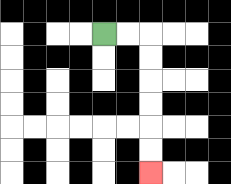{'start': '[4, 1]', 'end': '[6, 7]', 'path_directions': 'R,R,D,D,D,D,D,D', 'path_coordinates': '[[4, 1], [5, 1], [6, 1], [6, 2], [6, 3], [6, 4], [6, 5], [6, 6], [6, 7]]'}